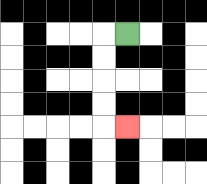{'start': '[5, 1]', 'end': '[5, 5]', 'path_directions': 'L,D,D,D,D,R', 'path_coordinates': '[[5, 1], [4, 1], [4, 2], [4, 3], [4, 4], [4, 5], [5, 5]]'}